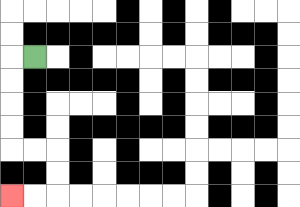{'start': '[1, 2]', 'end': '[0, 8]', 'path_directions': 'L,D,D,D,D,R,R,D,D,L,L', 'path_coordinates': '[[1, 2], [0, 2], [0, 3], [0, 4], [0, 5], [0, 6], [1, 6], [2, 6], [2, 7], [2, 8], [1, 8], [0, 8]]'}